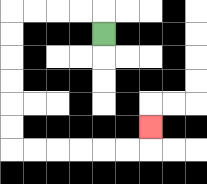{'start': '[4, 1]', 'end': '[6, 5]', 'path_directions': 'U,L,L,L,L,D,D,D,D,D,D,R,R,R,R,R,R,U', 'path_coordinates': '[[4, 1], [4, 0], [3, 0], [2, 0], [1, 0], [0, 0], [0, 1], [0, 2], [0, 3], [0, 4], [0, 5], [0, 6], [1, 6], [2, 6], [3, 6], [4, 6], [5, 6], [6, 6], [6, 5]]'}